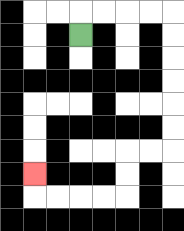{'start': '[3, 1]', 'end': '[1, 7]', 'path_directions': 'U,R,R,R,R,D,D,D,D,D,D,L,L,D,D,L,L,L,L,U', 'path_coordinates': '[[3, 1], [3, 0], [4, 0], [5, 0], [6, 0], [7, 0], [7, 1], [7, 2], [7, 3], [7, 4], [7, 5], [7, 6], [6, 6], [5, 6], [5, 7], [5, 8], [4, 8], [3, 8], [2, 8], [1, 8], [1, 7]]'}